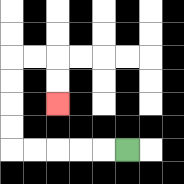{'start': '[5, 6]', 'end': '[2, 4]', 'path_directions': 'L,L,L,L,L,U,U,U,U,R,R,D,D', 'path_coordinates': '[[5, 6], [4, 6], [3, 6], [2, 6], [1, 6], [0, 6], [0, 5], [0, 4], [0, 3], [0, 2], [1, 2], [2, 2], [2, 3], [2, 4]]'}